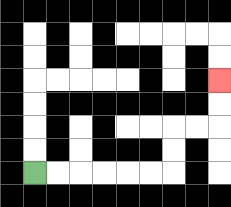{'start': '[1, 7]', 'end': '[9, 3]', 'path_directions': 'R,R,R,R,R,R,U,U,R,R,U,U', 'path_coordinates': '[[1, 7], [2, 7], [3, 7], [4, 7], [5, 7], [6, 7], [7, 7], [7, 6], [7, 5], [8, 5], [9, 5], [9, 4], [9, 3]]'}